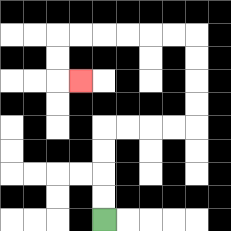{'start': '[4, 9]', 'end': '[3, 3]', 'path_directions': 'U,U,U,U,R,R,R,R,U,U,U,U,L,L,L,L,L,L,D,D,R', 'path_coordinates': '[[4, 9], [4, 8], [4, 7], [4, 6], [4, 5], [5, 5], [6, 5], [7, 5], [8, 5], [8, 4], [8, 3], [8, 2], [8, 1], [7, 1], [6, 1], [5, 1], [4, 1], [3, 1], [2, 1], [2, 2], [2, 3], [3, 3]]'}